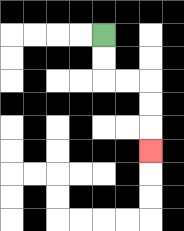{'start': '[4, 1]', 'end': '[6, 6]', 'path_directions': 'D,D,R,R,D,D,D', 'path_coordinates': '[[4, 1], [4, 2], [4, 3], [5, 3], [6, 3], [6, 4], [6, 5], [6, 6]]'}